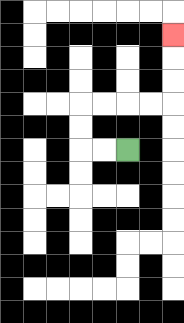{'start': '[5, 6]', 'end': '[7, 1]', 'path_directions': 'L,L,U,U,R,R,R,R,U,U,U', 'path_coordinates': '[[5, 6], [4, 6], [3, 6], [3, 5], [3, 4], [4, 4], [5, 4], [6, 4], [7, 4], [7, 3], [7, 2], [7, 1]]'}